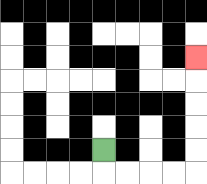{'start': '[4, 6]', 'end': '[8, 2]', 'path_directions': 'D,R,R,R,R,U,U,U,U,U', 'path_coordinates': '[[4, 6], [4, 7], [5, 7], [6, 7], [7, 7], [8, 7], [8, 6], [8, 5], [8, 4], [8, 3], [8, 2]]'}